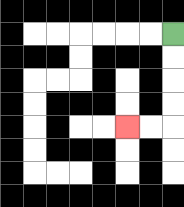{'start': '[7, 1]', 'end': '[5, 5]', 'path_directions': 'D,D,D,D,L,L', 'path_coordinates': '[[7, 1], [7, 2], [7, 3], [7, 4], [7, 5], [6, 5], [5, 5]]'}